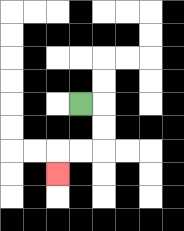{'start': '[3, 4]', 'end': '[2, 7]', 'path_directions': 'R,D,D,L,L,D', 'path_coordinates': '[[3, 4], [4, 4], [4, 5], [4, 6], [3, 6], [2, 6], [2, 7]]'}